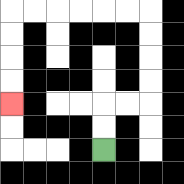{'start': '[4, 6]', 'end': '[0, 4]', 'path_directions': 'U,U,R,R,U,U,U,U,L,L,L,L,L,L,D,D,D,D', 'path_coordinates': '[[4, 6], [4, 5], [4, 4], [5, 4], [6, 4], [6, 3], [6, 2], [6, 1], [6, 0], [5, 0], [4, 0], [3, 0], [2, 0], [1, 0], [0, 0], [0, 1], [0, 2], [0, 3], [0, 4]]'}